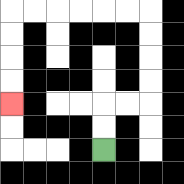{'start': '[4, 6]', 'end': '[0, 4]', 'path_directions': 'U,U,R,R,U,U,U,U,L,L,L,L,L,L,D,D,D,D', 'path_coordinates': '[[4, 6], [4, 5], [4, 4], [5, 4], [6, 4], [6, 3], [6, 2], [6, 1], [6, 0], [5, 0], [4, 0], [3, 0], [2, 0], [1, 0], [0, 0], [0, 1], [0, 2], [0, 3], [0, 4]]'}